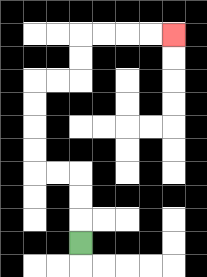{'start': '[3, 10]', 'end': '[7, 1]', 'path_directions': 'U,U,U,L,L,U,U,U,U,R,R,U,U,R,R,R,R', 'path_coordinates': '[[3, 10], [3, 9], [3, 8], [3, 7], [2, 7], [1, 7], [1, 6], [1, 5], [1, 4], [1, 3], [2, 3], [3, 3], [3, 2], [3, 1], [4, 1], [5, 1], [6, 1], [7, 1]]'}